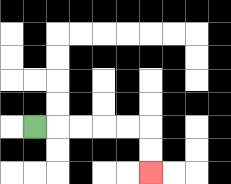{'start': '[1, 5]', 'end': '[6, 7]', 'path_directions': 'R,R,R,R,R,D,D', 'path_coordinates': '[[1, 5], [2, 5], [3, 5], [4, 5], [5, 5], [6, 5], [6, 6], [6, 7]]'}